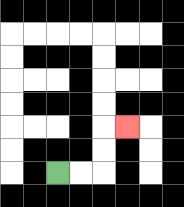{'start': '[2, 7]', 'end': '[5, 5]', 'path_directions': 'R,R,U,U,R', 'path_coordinates': '[[2, 7], [3, 7], [4, 7], [4, 6], [4, 5], [5, 5]]'}